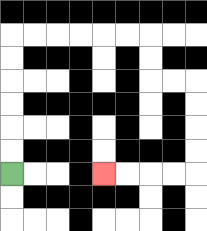{'start': '[0, 7]', 'end': '[4, 7]', 'path_directions': 'U,U,U,U,U,U,R,R,R,R,R,R,D,D,R,R,D,D,D,D,L,L,L,L', 'path_coordinates': '[[0, 7], [0, 6], [0, 5], [0, 4], [0, 3], [0, 2], [0, 1], [1, 1], [2, 1], [3, 1], [4, 1], [5, 1], [6, 1], [6, 2], [6, 3], [7, 3], [8, 3], [8, 4], [8, 5], [8, 6], [8, 7], [7, 7], [6, 7], [5, 7], [4, 7]]'}